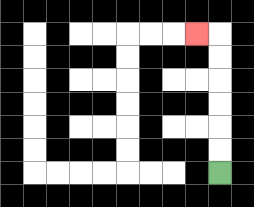{'start': '[9, 7]', 'end': '[8, 1]', 'path_directions': 'U,U,U,U,U,U,L', 'path_coordinates': '[[9, 7], [9, 6], [9, 5], [9, 4], [9, 3], [9, 2], [9, 1], [8, 1]]'}